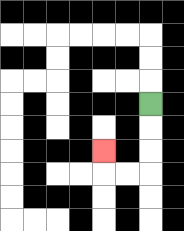{'start': '[6, 4]', 'end': '[4, 6]', 'path_directions': 'D,D,D,L,L,U', 'path_coordinates': '[[6, 4], [6, 5], [6, 6], [6, 7], [5, 7], [4, 7], [4, 6]]'}